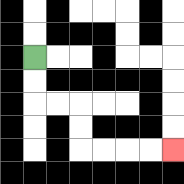{'start': '[1, 2]', 'end': '[7, 6]', 'path_directions': 'D,D,R,R,D,D,R,R,R,R', 'path_coordinates': '[[1, 2], [1, 3], [1, 4], [2, 4], [3, 4], [3, 5], [3, 6], [4, 6], [5, 6], [6, 6], [7, 6]]'}